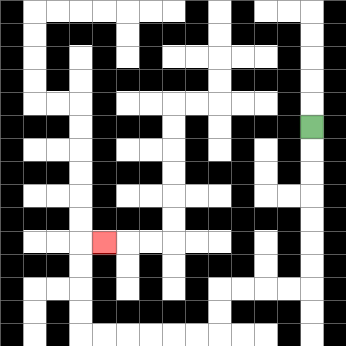{'start': '[13, 5]', 'end': '[4, 10]', 'path_directions': 'D,D,D,D,D,D,D,L,L,L,L,D,D,L,L,L,L,L,L,U,U,U,U,R', 'path_coordinates': '[[13, 5], [13, 6], [13, 7], [13, 8], [13, 9], [13, 10], [13, 11], [13, 12], [12, 12], [11, 12], [10, 12], [9, 12], [9, 13], [9, 14], [8, 14], [7, 14], [6, 14], [5, 14], [4, 14], [3, 14], [3, 13], [3, 12], [3, 11], [3, 10], [4, 10]]'}